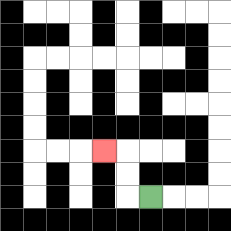{'start': '[6, 8]', 'end': '[4, 6]', 'path_directions': 'L,U,U,L', 'path_coordinates': '[[6, 8], [5, 8], [5, 7], [5, 6], [4, 6]]'}